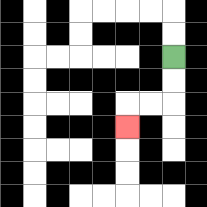{'start': '[7, 2]', 'end': '[5, 5]', 'path_directions': 'D,D,L,L,D', 'path_coordinates': '[[7, 2], [7, 3], [7, 4], [6, 4], [5, 4], [5, 5]]'}